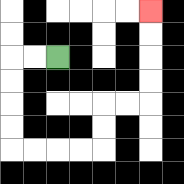{'start': '[2, 2]', 'end': '[6, 0]', 'path_directions': 'L,L,D,D,D,D,R,R,R,R,U,U,R,R,U,U,U,U', 'path_coordinates': '[[2, 2], [1, 2], [0, 2], [0, 3], [0, 4], [0, 5], [0, 6], [1, 6], [2, 6], [3, 6], [4, 6], [4, 5], [4, 4], [5, 4], [6, 4], [6, 3], [6, 2], [6, 1], [6, 0]]'}